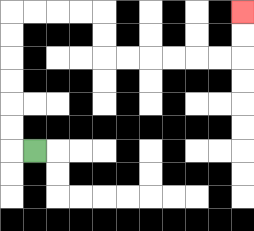{'start': '[1, 6]', 'end': '[10, 0]', 'path_directions': 'L,U,U,U,U,U,U,R,R,R,R,D,D,R,R,R,R,R,R,U,U', 'path_coordinates': '[[1, 6], [0, 6], [0, 5], [0, 4], [0, 3], [0, 2], [0, 1], [0, 0], [1, 0], [2, 0], [3, 0], [4, 0], [4, 1], [4, 2], [5, 2], [6, 2], [7, 2], [8, 2], [9, 2], [10, 2], [10, 1], [10, 0]]'}